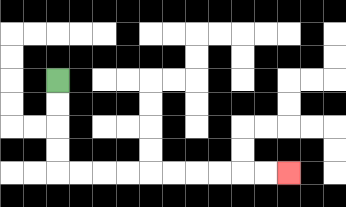{'start': '[2, 3]', 'end': '[12, 7]', 'path_directions': 'D,D,D,D,R,R,R,R,R,R,R,R,R,R', 'path_coordinates': '[[2, 3], [2, 4], [2, 5], [2, 6], [2, 7], [3, 7], [4, 7], [5, 7], [6, 7], [7, 7], [8, 7], [9, 7], [10, 7], [11, 7], [12, 7]]'}